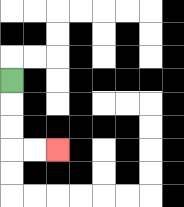{'start': '[0, 3]', 'end': '[2, 6]', 'path_directions': 'D,D,D,R,R', 'path_coordinates': '[[0, 3], [0, 4], [0, 5], [0, 6], [1, 6], [2, 6]]'}